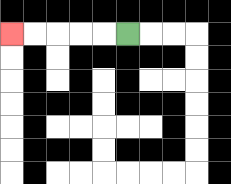{'start': '[5, 1]', 'end': '[0, 1]', 'path_directions': 'L,L,L,L,L', 'path_coordinates': '[[5, 1], [4, 1], [3, 1], [2, 1], [1, 1], [0, 1]]'}